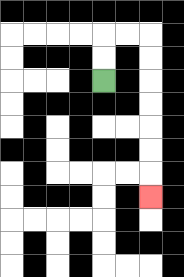{'start': '[4, 3]', 'end': '[6, 8]', 'path_directions': 'U,U,R,R,D,D,D,D,D,D,D', 'path_coordinates': '[[4, 3], [4, 2], [4, 1], [5, 1], [6, 1], [6, 2], [6, 3], [6, 4], [6, 5], [6, 6], [6, 7], [6, 8]]'}